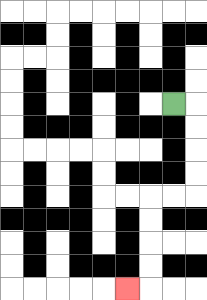{'start': '[7, 4]', 'end': '[5, 12]', 'path_directions': 'R,D,D,D,D,L,L,D,D,D,D,L', 'path_coordinates': '[[7, 4], [8, 4], [8, 5], [8, 6], [8, 7], [8, 8], [7, 8], [6, 8], [6, 9], [6, 10], [6, 11], [6, 12], [5, 12]]'}